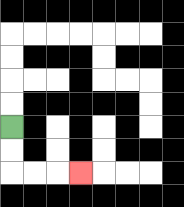{'start': '[0, 5]', 'end': '[3, 7]', 'path_directions': 'D,D,R,R,R', 'path_coordinates': '[[0, 5], [0, 6], [0, 7], [1, 7], [2, 7], [3, 7]]'}